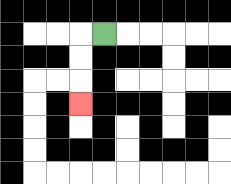{'start': '[4, 1]', 'end': '[3, 4]', 'path_directions': 'L,D,D,D', 'path_coordinates': '[[4, 1], [3, 1], [3, 2], [3, 3], [3, 4]]'}